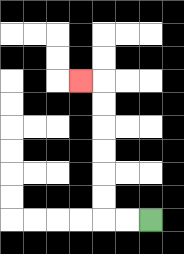{'start': '[6, 9]', 'end': '[3, 3]', 'path_directions': 'L,L,U,U,U,U,U,U,L', 'path_coordinates': '[[6, 9], [5, 9], [4, 9], [4, 8], [4, 7], [4, 6], [4, 5], [4, 4], [4, 3], [3, 3]]'}